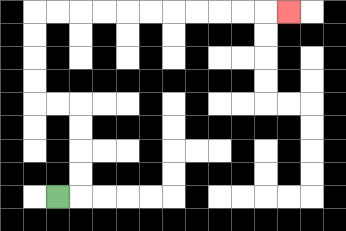{'start': '[2, 8]', 'end': '[12, 0]', 'path_directions': 'R,U,U,U,U,L,L,U,U,U,U,R,R,R,R,R,R,R,R,R,R,R', 'path_coordinates': '[[2, 8], [3, 8], [3, 7], [3, 6], [3, 5], [3, 4], [2, 4], [1, 4], [1, 3], [1, 2], [1, 1], [1, 0], [2, 0], [3, 0], [4, 0], [5, 0], [6, 0], [7, 0], [8, 0], [9, 0], [10, 0], [11, 0], [12, 0]]'}